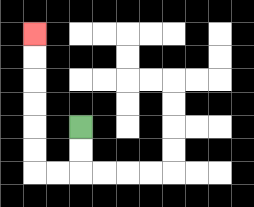{'start': '[3, 5]', 'end': '[1, 1]', 'path_directions': 'D,D,L,L,U,U,U,U,U,U', 'path_coordinates': '[[3, 5], [3, 6], [3, 7], [2, 7], [1, 7], [1, 6], [1, 5], [1, 4], [1, 3], [1, 2], [1, 1]]'}